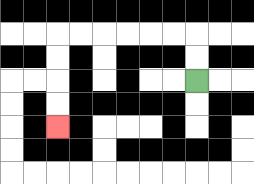{'start': '[8, 3]', 'end': '[2, 5]', 'path_directions': 'U,U,L,L,L,L,L,L,D,D,D,D', 'path_coordinates': '[[8, 3], [8, 2], [8, 1], [7, 1], [6, 1], [5, 1], [4, 1], [3, 1], [2, 1], [2, 2], [2, 3], [2, 4], [2, 5]]'}